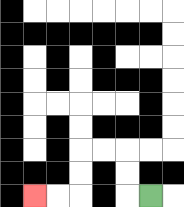{'start': '[6, 8]', 'end': '[1, 8]', 'path_directions': 'L,U,U,L,L,D,D,L,L', 'path_coordinates': '[[6, 8], [5, 8], [5, 7], [5, 6], [4, 6], [3, 6], [3, 7], [3, 8], [2, 8], [1, 8]]'}